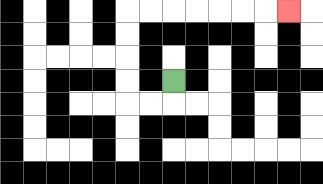{'start': '[7, 3]', 'end': '[12, 0]', 'path_directions': 'D,L,L,U,U,U,U,R,R,R,R,R,R,R', 'path_coordinates': '[[7, 3], [7, 4], [6, 4], [5, 4], [5, 3], [5, 2], [5, 1], [5, 0], [6, 0], [7, 0], [8, 0], [9, 0], [10, 0], [11, 0], [12, 0]]'}